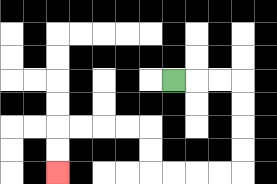{'start': '[7, 3]', 'end': '[2, 7]', 'path_directions': 'R,R,R,D,D,D,D,L,L,L,L,U,U,L,L,L,L,D,D', 'path_coordinates': '[[7, 3], [8, 3], [9, 3], [10, 3], [10, 4], [10, 5], [10, 6], [10, 7], [9, 7], [8, 7], [7, 7], [6, 7], [6, 6], [6, 5], [5, 5], [4, 5], [3, 5], [2, 5], [2, 6], [2, 7]]'}